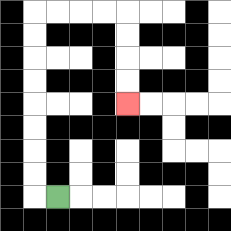{'start': '[2, 8]', 'end': '[5, 4]', 'path_directions': 'L,U,U,U,U,U,U,U,U,R,R,R,R,D,D,D,D', 'path_coordinates': '[[2, 8], [1, 8], [1, 7], [1, 6], [1, 5], [1, 4], [1, 3], [1, 2], [1, 1], [1, 0], [2, 0], [3, 0], [4, 0], [5, 0], [5, 1], [5, 2], [5, 3], [5, 4]]'}